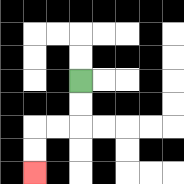{'start': '[3, 3]', 'end': '[1, 7]', 'path_directions': 'D,D,L,L,D,D', 'path_coordinates': '[[3, 3], [3, 4], [3, 5], [2, 5], [1, 5], [1, 6], [1, 7]]'}